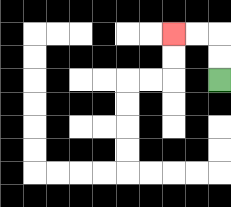{'start': '[9, 3]', 'end': '[7, 1]', 'path_directions': 'U,U,L,L', 'path_coordinates': '[[9, 3], [9, 2], [9, 1], [8, 1], [7, 1]]'}